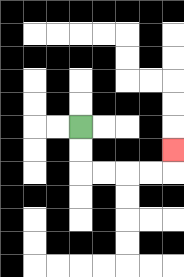{'start': '[3, 5]', 'end': '[7, 6]', 'path_directions': 'D,D,R,R,R,R,U', 'path_coordinates': '[[3, 5], [3, 6], [3, 7], [4, 7], [5, 7], [6, 7], [7, 7], [7, 6]]'}